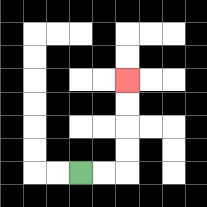{'start': '[3, 7]', 'end': '[5, 3]', 'path_directions': 'R,R,U,U,U,U', 'path_coordinates': '[[3, 7], [4, 7], [5, 7], [5, 6], [5, 5], [5, 4], [5, 3]]'}